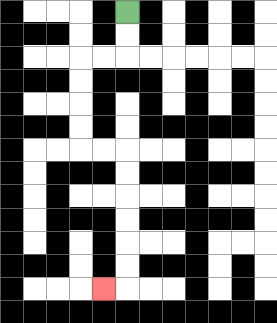{'start': '[5, 0]', 'end': '[4, 12]', 'path_directions': 'D,D,L,L,D,D,D,D,R,R,D,D,D,D,D,D,L', 'path_coordinates': '[[5, 0], [5, 1], [5, 2], [4, 2], [3, 2], [3, 3], [3, 4], [3, 5], [3, 6], [4, 6], [5, 6], [5, 7], [5, 8], [5, 9], [5, 10], [5, 11], [5, 12], [4, 12]]'}